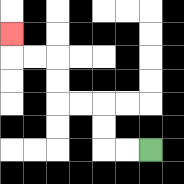{'start': '[6, 6]', 'end': '[0, 1]', 'path_directions': 'L,L,U,U,L,L,U,U,L,L,U', 'path_coordinates': '[[6, 6], [5, 6], [4, 6], [4, 5], [4, 4], [3, 4], [2, 4], [2, 3], [2, 2], [1, 2], [0, 2], [0, 1]]'}